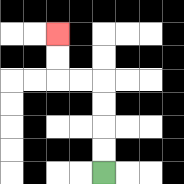{'start': '[4, 7]', 'end': '[2, 1]', 'path_directions': 'U,U,U,U,L,L,U,U', 'path_coordinates': '[[4, 7], [4, 6], [4, 5], [4, 4], [4, 3], [3, 3], [2, 3], [2, 2], [2, 1]]'}